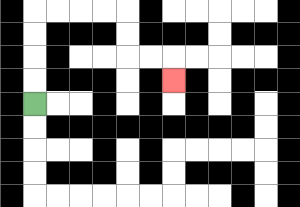{'start': '[1, 4]', 'end': '[7, 3]', 'path_directions': 'U,U,U,U,R,R,R,R,D,D,R,R,D', 'path_coordinates': '[[1, 4], [1, 3], [1, 2], [1, 1], [1, 0], [2, 0], [3, 0], [4, 0], [5, 0], [5, 1], [5, 2], [6, 2], [7, 2], [7, 3]]'}